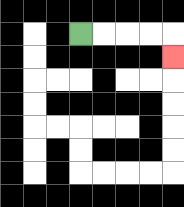{'start': '[3, 1]', 'end': '[7, 2]', 'path_directions': 'R,R,R,R,D', 'path_coordinates': '[[3, 1], [4, 1], [5, 1], [6, 1], [7, 1], [7, 2]]'}